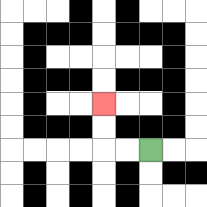{'start': '[6, 6]', 'end': '[4, 4]', 'path_directions': 'L,L,U,U', 'path_coordinates': '[[6, 6], [5, 6], [4, 6], [4, 5], [4, 4]]'}